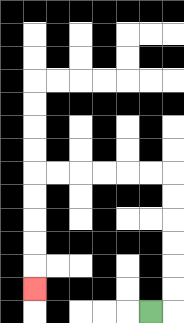{'start': '[6, 13]', 'end': '[1, 12]', 'path_directions': 'R,U,U,U,U,U,U,L,L,L,L,L,L,D,D,D,D,D', 'path_coordinates': '[[6, 13], [7, 13], [7, 12], [7, 11], [7, 10], [7, 9], [7, 8], [7, 7], [6, 7], [5, 7], [4, 7], [3, 7], [2, 7], [1, 7], [1, 8], [1, 9], [1, 10], [1, 11], [1, 12]]'}